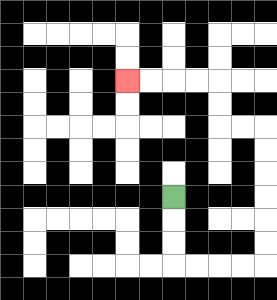{'start': '[7, 8]', 'end': '[5, 3]', 'path_directions': 'D,D,D,R,R,R,R,U,U,U,U,U,U,L,L,U,U,L,L,L,L', 'path_coordinates': '[[7, 8], [7, 9], [7, 10], [7, 11], [8, 11], [9, 11], [10, 11], [11, 11], [11, 10], [11, 9], [11, 8], [11, 7], [11, 6], [11, 5], [10, 5], [9, 5], [9, 4], [9, 3], [8, 3], [7, 3], [6, 3], [5, 3]]'}